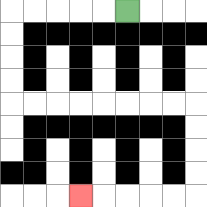{'start': '[5, 0]', 'end': '[3, 8]', 'path_directions': 'L,L,L,L,L,D,D,D,D,R,R,R,R,R,R,R,R,D,D,D,D,L,L,L,L,L', 'path_coordinates': '[[5, 0], [4, 0], [3, 0], [2, 0], [1, 0], [0, 0], [0, 1], [0, 2], [0, 3], [0, 4], [1, 4], [2, 4], [3, 4], [4, 4], [5, 4], [6, 4], [7, 4], [8, 4], [8, 5], [8, 6], [8, 7], [8, 8], [7, 8], [6, 8], [5, 8], [4, 8], [3, 8]]'}